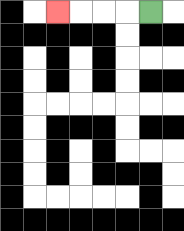{'start': '[6, 0]', 'end': '[2, 0]', 'path_directions': 'L,L,L,L', 'path_coordinates': '[[6, 0], [5, 0], [4, 0], [3, 0], [2, 0]]'}